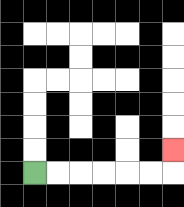{'start': '[1, 7]', 'end': '[7, 6]', 'path_directions': 'R,R,R,R,R,R,U', 'path_coordinates': '[[1, 7], [2, 7], [3, 7], [4, 7], [5, 7], [6, 7], [7, 7], [7, 6]]'}